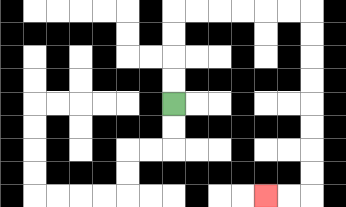{'start': '[7, 4]', 'end': '[11, 8]', 'path_directions': 'U,U,U,U,R,R,R,R,R,R,D,D,D,D,D,D,D,D,L,L', 'path_coordinates': '[[7, 4], [7, 3], [7, 2], [7, 1], [7, 0], [8, 0], [9, 0], [10, 0], [11, 0], [12, 0], [13, 0], [13, 1], [13, 2], [13, 3], [13, 4], [13, 5], [13, 6], [13, 7], [13, 8], [12, 8], [11, 8]]'}